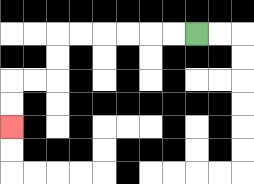{'start': '[8, 1]', 'end': '[0, 5]', 'path_directions': 'L,L,L,L,L,L,D,D,L,L,D,D', 'path_coordinates': '[[8, 1], [7, 1], [6, 1], [5, 1], [4, 1], [3, 1], [2, 1], [2, 2], [2, 3], [1, 3], [0, 3], [0, 4], [0, 5]]'}